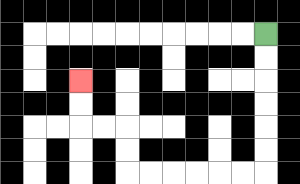{'start': '[11, 1]', 'end': '[3, 3]', 'path_directions': 'D,D,D,D,D,D,L,L,L,L,L,L,U,U,L,L,U,U', 'path_coordinates': '[[11, 1], [11, 2], [11, 3], [11, 4], [11, 5], [11, 6], [11, 7], [10, 7], [9, 7], [8, 7], [7, 7], [6, 7], [5, 7], [5, 6], [5, 5], [4, 5], [3, 5], [3, 4], [3, 3]]'}